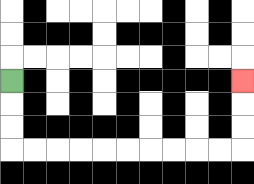{'start': '[0, 3]', 'end': '[10, 3]', 'path_directions': 'D,D,D,R,R,R,R,R,R,R,R,R,R,U,U,U', 'path_coordinates': '[[0, 3], [0, 4], [0, 5], [0, 6], [1, 6], [2, 6], [3, 6], [4, 6], [5, 6], [6, 6], [7, 6], [8, 6], [9, 6], [10, 6], [10, 5], [10, 4], [10, 3]]'}